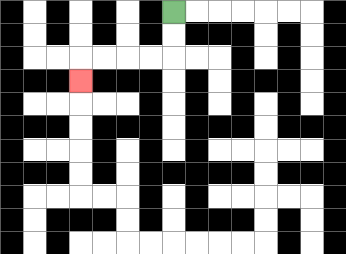{'start': '[7, 0]', 'end': '[3, 3]', 'path_directions': 'D,D,L,L,L,L,D', 'path_coordinates': '[[7, 0], [7, 1], [7, 2], [6, 2], [5, 2], [4, 2], [3, 2], [3, 3]]'}